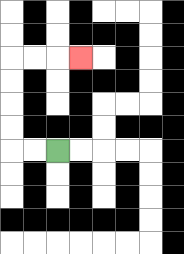{'start': '[2, 6]', 'end': '[3, 2]', 'path_directions': 'L,L,U,U,U,U,R,R,R', 'path_coordinates': '[[2, 6], [1, 6], [0, 6], [0, 5], [0, 4], [0, 3], [0, 2], [1, 2], [2, 2], [3, 2]]'}